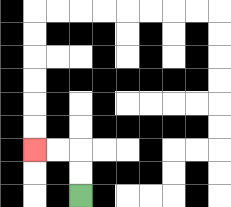{'start': '[3, 8]', 'end': '[1, 6]', 'path_directions': 'U,U,L,L', 'path_coordinates': '[[3, 8], [3, 7], [3, 6], [2, 6], [1, 6]]'}